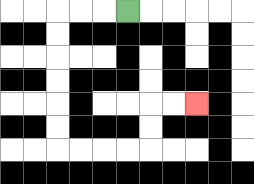{'start': '[5, 0]', 'end': '[8, 4]', 'path_directions': 'L,L,L,D,D,D,D,D,D,R,R,R,R,U,U,R,R', 'path_coordinates': '[[5, 0], [4, 0], [3, 0], [2, 0], [2, 1], [2, 2], [2, 3], [2, 4], [2, 5], [2, 6], [3, 6], [4, 6], [5, 6], [6, 6], [6, 5], [6, 4], [7, 4], [8, 4]]'}